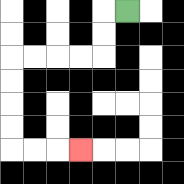{'start': '[5, 0]', 'end': '[3, 6]', 'path_directions': 'L,D,D,L,L,L,L,D,D,D,D,R,R,R', 'path_coordinates': '[[5, 0], [4, 0], [4, 1], [4, 2], [3, 2], [2, 2], [1, 2], [0, 2], [0, 3], [0, 4], [0, 5], [0, 6], [1, 6], [2, 6], [3, 6]]'}